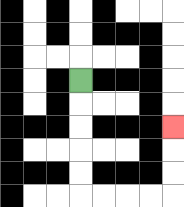{'start': '[3, 3]', 'end': '[7, 5]', 'path_directions': 'D,D,D,D,D,R,R,R,R,U,U,U', 'path_coordinates': '[[3, 3], [3, 4], [3, 5], [3, 6], [3, 7], [3, 8], [4, 8], [5, 8], [6, 8], [7, 8], [7, 7], [7, 6], [7, 5]]'}